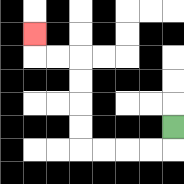{'start': '[7, 5]', 'end': '[1, 1]', 'path_directions': 'D,L,L,L,L,U,U,U,U,L,L,U', 'path_coordinates': '[[7, 5], [7, 6], [6, 6], [5, 6], [4, 6], [3, 6], [3, 5], [3, 4], [3, 3], [3, 2], [2, 2], [1, 2], [1, 1]]'}